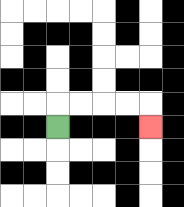{'start': '[2, 5]', 'end': '[6, 5]', 'path_directions': 'U,R,R,R,R,D', 'path_coordinates': '[[2, 5], [2, 4], [3, 4], [4, 4], [5, 4], [6, 4], [6, 5]]'}